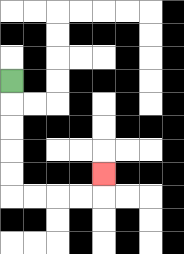{'start': '[0, 3]', 'end': '[4, 7]', 'path_directions': 'D,D,D,D,D,R,R,R,R,U', 'path_coordinates': '[[0, 3], [0, 4], [0, 5], [0, 6], [0, 7], [0, 8], [1, 8], [2, 8], [3, 8], [4, 8], [4, 7]]'}